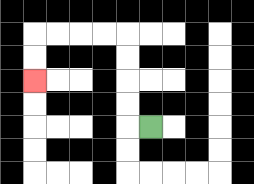{'start': '[6, 5]', 'end': '[1, 3]', 'path_directions': 'L,U,U,U,U,L,L,L,L,D,D', 'path_coordinates': '[[6, 5], [5, 5], [5, 4], [5, 3], [5, 2], [5, 1], [4, 1], [3, 1], [2, 1], [1, 1], [1, 2], [1, 3]]'}